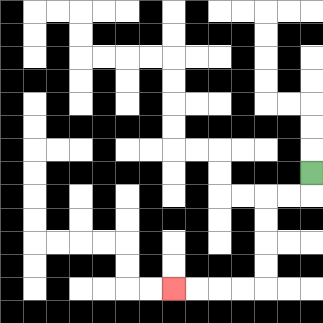{'start': '[13, 7]', 'end': '[7, 12]', 'path_directions': 'D,L,L,D,D,D,D,L,L,L,L', 'path_coordinates': '[[13, 7], [13, 8], [12, 8], [11, 8], [11, 9], [11, 10], [11, 11], [11, 12], [10, 12], [9, 12], [8, 12], [7, 12]]'}